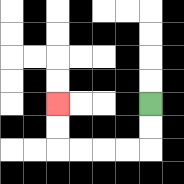{'start': '[6, 4]', 'end': '[2, 4]', 'path_directions': 'D,D,L,L,L,L,U,U', 'path_coordinates': '[[6, 4], [6, 5], [6, 6], [5, 6], [4, 6], [3, 6], [2, 6], [2, 5], [2, 4]]'}